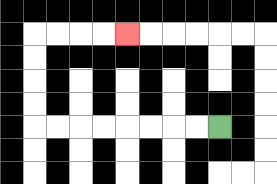{'start': '[9, 5]', 'end': '[5, 1]', 'path_directions': 'L,L,L,L,L,L,L,L,U,U,U,U,R,R,R,R', 'path_coordinates': '[[9, 5], [8, 5], [7, 5], [6, 5], [5, 5], [4, 5], [3, 5], [2, 5], [1, 5], [1, 4], [1, 3], [1, 2], [1, 1], [2, 1], [3, 1], [4, 1], [5, 1]]'}